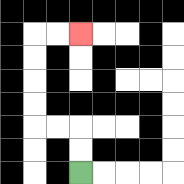{'start': '[3, 7]', 'end': '[3, 1]', 'path_directions': 'U,U,L,L,U,U,U,U,R,R', 'path_coordinates': '[[3, 7], [3, 6], [3, 5], [2, 5], [1, 5], [1, 4], [1, 3], [1, 2], [1, 1], [2, 1], [3, 1]]'}